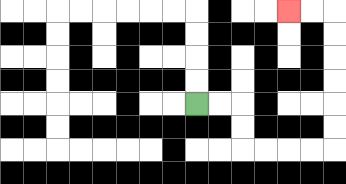{'start': '[8, 4]', 'end': '[12, 0]', 'path_directions': 'R,R,D,D,R,R,R,R,U,U,U,U,U,U,L,L', 'path_coordinates': '[[8, 4], [9, 4], [10, 4], [10, 5], [10, 6], [11, 6], [12, 6], [13, 6], [14, 6], [14, 5], [14, 4], [14, 3], [14, 2], [14, 1], [14, 0], [13, 0], [12, 0]]'}